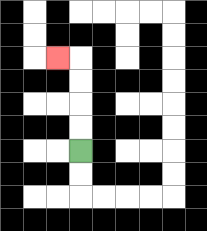{'start': '[3, 6]', 'end': '[2, 2]', 'path_directions': 'U,U,U,U,L', 'path_coordinates': '[[3, 6], [3, 5], [3, 4], [3, 3], [3, 2], [2, 2]]'}